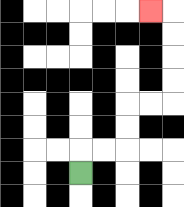{'start': '[3, 7]', 'end': '[6, 0]', 'path_directions': 'U,R,R,U,U,R,R,U,U,U,U,L', 'path_coordinates': '[[3, 7], [3, 6], [4, 6], [5, 6], [5, 5], [5, 4], [6, 4], [7, 4], [7, 3], [7, 2], [7, 1], [7, 0], [6, 0]]'}